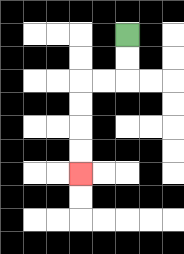{'start': '[5, 1]', 'end': '[3, 7]', 'path_directions': 'D,D,L,L,D,D,D,D', 'path_coordinates': '[[5, 1], [5, 2], [5, 3], [4, 3], [3, 3], [3, 4], [3, 5], [3, 6], [3, 7]]'}